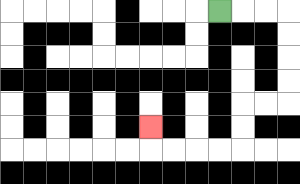{'start': '[9, 0]', 'end': '[6, 5]', 'path_directions': 'R,R,R,D,D,D,D,L,L,D,D,L,L,L,L,U', 'path_coordinates': '[[9, 0], [10, 0], [11, 0], [12, 0], [12, 1], [12, 2], [12, 3], [12, 4], [11, 4], [10, 4], [10, 5], [10, 6], [9, 6], [8, 6], [7, 6], [6, 6], [6, 5]]'}